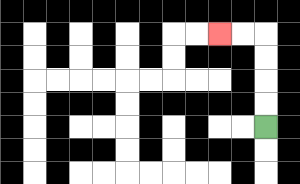{'start': '[11, 5]', 'end': '[9, 1]', 'path_directions': 'U,U,U,U,L,L', 'path_coordinates': '[[11, 5], [11, 4], [11, 3], [11, 2], [11, 1], [10, 1], [9, 1]]'}